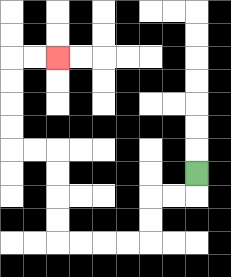{'start': '[8, 7]', 'end': '[2, 2]', 'path_directions': 'D,L,L,D,D,L,L,L,L,U,U,U,U,L,L,U,U,U,U,R,R', 'path_coordinates': '[[8, 7], [8, 8], [7, 8], [6, 8], [6, 9], [6, 10], [5, 10], [4, 10], [3, 10], [2, 10], [2, 9], [2, 8], [2, 7], [2, 6], [1, 6], [0, 6], [0, 5], [0, 4], [0, 3], [0, 2], [1, 2], [2, 2]]'}